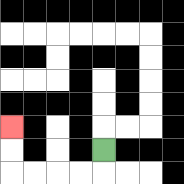{'start': '[4, 6]', 'end': '[0, 5]', 'path_directions': 'D,L,L,L,L,U,U', 'path_coordinates': '[[4, 6], [4, 7], [3, 7], [2, 7], [1, 7], [0, 7], [0, 6], [0, 5]]'}